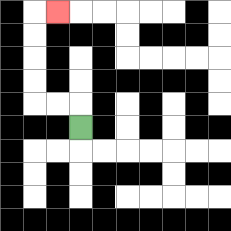{'start': '[3, 5]', 'end': '[2, 0]', 'path_directions': 'U,L,L,U,U,U,U,R', 'path_coordinates': '[[3, 5], [3, 4], [2, 4], [1, 4], [1, 3], [1, 2], [1, 1], [1, 0], [2, 0]]'}